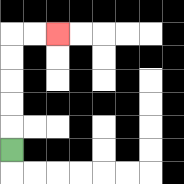{'start': '[0, 6]', 'end': '[2, 1]', 'path_directions': 'U,U,U,U,U,R,R', 'path_coordinates': '[[0, 6], [0, 5], [0, 4], [0, 3], [0, 2], [0, 1], [1, 1], [2, 1]]'}